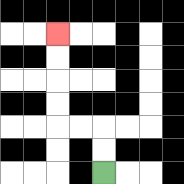{'start': '[4, 7]', 'end': '[2, 1]', 'path_directions': 'U,U,L,L,U,U,U,U', 'path_coordinates': '[[4, 7], [4, 6], [4, 5], [3, 5], [2, 5], [2, 4], [2, 3], [2, 2], [2, 1]]'}